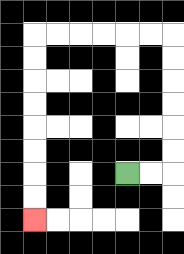{'start': '[5, 7]', 'end': '[1, 9]', 'path_directions': 'R,R,U,U,U,U,U,U,L,L,L,L,L,L,D,D,D,D,D,D,D,D', 'path_coordinates': '[[5, 7], [6, 7], [7, 7], [7, 6], [7, 5], [7, 4], [7, 3], [7, 2], [7, 1], [6, 1], [5, 1], [4, 1], [3, 1], [2, 1], [1, 1], [1, 2], [1, 3], [1, 4], [1, 5], [1, 6], [1, 7], [1, 8], [1, 9]]'}